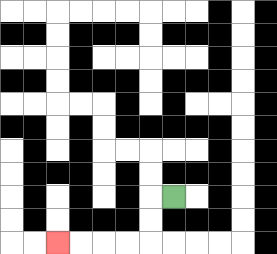{'start': '[7, 8]', 'end': '[2, 10]', 'path_directions': 'L,D,D,L,L,L,L', 'path_coordinates': '[[7, 8], [6, 8], [6, 9], [6, 10], [5, 10], [4, 10], [3, 10], [2, 10]]'}